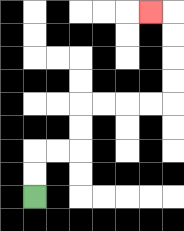{'start': '[1, 8]', 'end': '[6, 0]', 'path_directions': 'U,U,R,R,U,U,R,R,R,R,U,U,U,U,L', 'path_coordinates': '[[1, 8], [1, 7], [1, 6], [2, 6], [3, 6], [3, 5], [3, 4], [4, 4], [5, 4], [6, 4], [7, 4], [7, 3], [7, 2], [7, 1], [7, 0], [6, 0]]'}